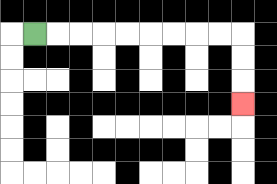{'start': '[1, 1]', 'end': '[10, 4]', 'path_directions': 'R,R,R,R,R,R,R,R,R,D,D,D', 'path_coordinates': '[[1, 1], [2, 1], [3, 1], [4, 1], [5, 1], [6, 1], [7, 1], [8, 1], [9, 1], [10, 1], [10, 2], [10, 3], [10, 4]]'}